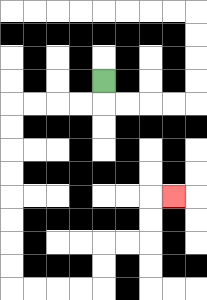{'start': '[4, 3]', 'end': '[7, 8]', 'path_directions': 'D,L,L,L,L,D,D,D,D,D,D,D,D,R,R,R,R,U,U,R,R,U,U,R', 'path_coordinates': '[[4, 3], [4, 4], [3, 4], [2, 4], [1, 4], [0, 4], [0, 5], [0, 6], [0, 7], [0, 8], [0, 9], [0, 10], [0, 11], [0, 12], [1, 12], [2, 12], [3, 12], [4, 12], [4, 11], [4, 10], [5, 10], [6, 10], [6, 9], [6, 8], [7, 8]]'}